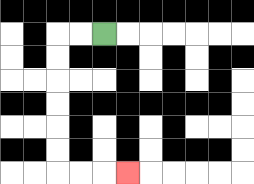{'start': '[4, 1]', 'end': '[5, 7]', 'path_directions': 'L,L,D,D,D,D,D,D,R,R,R', 'path_coordinates': '[[4, 1], [3, 1], [2, 1], [2, 2], [2, 3], [2, 4], [2, 5], [2, 6], [2, 7], [3, 7], [4, 7], [5, 7]]'}